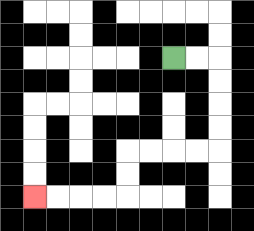{'start': '[7, 2]', 'end': '[1, 8]', 'path_directions': 'R,R,D,D,D,D,L,L,L,L,D,D,L,L,L,L', 'path_coordinates': '[[7, 2], [8, 2], [9, 2], [9, 3], [9, 4], [9, 5], [9, 6], [8, 6], [7, 6], [6, 6], [5, 6], [5, 7], [5, 8], [4, 8], [3, 8], [2, 8], [1, 8]]'}